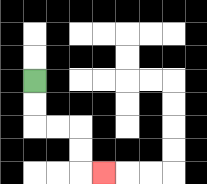{'start': '[1, 3]', 'end': '[4, 7]', 'path_directions': 'D,D,R,R,D,D,R', 'path_coordinates': '[[1, 3], [1, 4], [1, 5], [2, 5], [3, 5], [3, 6], [3, 7], [4, 7]]'}